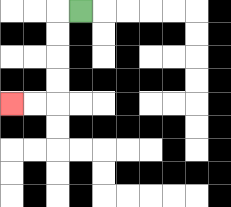{'start': '[3, 0]', 'end': '[0, 4]', 'path_directions': 'L,D,D,D,D,L,L', 'path_coordinates': '[[3, 0], [2, 0], [2, 1], [2, 2], [2, 3], [2, 4], [1, 4], [0, 4]]'}